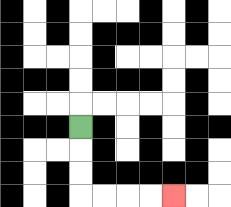{'start': '[3, 5]', 'end': '[7, 8]', 'path_directions': 'D,D,D,R,R,R,R', 'path_coordinates': '[[3, 5], [3, 6], [3, 7], [3, 8], [4, 8], [5, 8], [6, 8], [7, 8]]'}